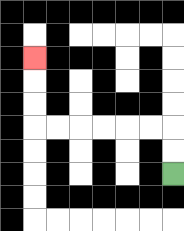{'start': '[7, 7]', 'end': '[1, 2]', 'path_directions': 'U,U,L,L,L,L,L,L,U,U,U', 'path_coordinates': '[[7, 7], [7, 6], [7, 5], [6, 5], [5, 5], [4, 5], [3, 5], [2, 5], [1, 5], [1, 4], [1, 3], [1, 2]]'}